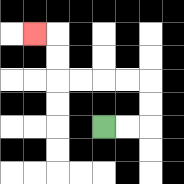{'start': '[4, 5]', 'end': '[1, 1]', 'path_directions': 'R,R,U,U,L,L,L,L,U,U,L', 'path_coordinates': '[[4, 5], [5, 5], [6, 5], [6, 4], [6, 3], [5, 3], [4, 3], [3, 3], [2, 3], [2, 2], [2, 1], [1, 1]]'}